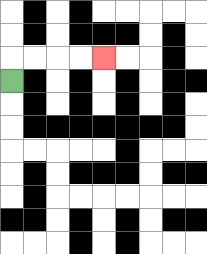{'start': '[0, 3]', 'end': '[4, 2]', 'path_directions': 'U,R,R,R,R', 'path_coordinates': '[[0, 3], [0, 2], [1, 2], [2, 2], [3, 2], [4, 2]]'}